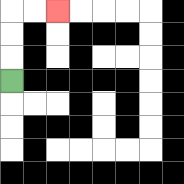{'start': '[0, 3]', 'end': '[2, 0]', 'path_directions': 'U,U,U,R,R', 'path_coordinates': '[[0, 3], [0, 2], [0, 1], [0, 0], [1, 0], [2, 0]]'}